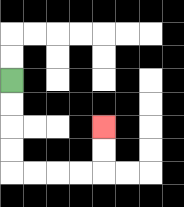{'start': '[0, 3]', 'end': '[4, 5]', 'path_directions': 'D,D,D,D,R,R,R,R,U,U', 'path_coordinates': '[[0, 3], [0, 4], [0, 5], [0, 6], [0, 7], [1, 7], [2, 7], [3, 7], [4, 7], [4, 6], [4, 5]]'}